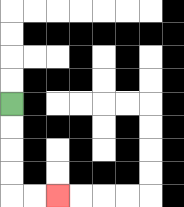{'start': '[0, 4]', 'end': '[2, 8]', 'path_directions': 'D,D,D,D,R,R', 'path_coordinates': '[[0, 4], [0, 5], [0, 6], [0, 7], [0, 8], [1, 8], [2, 8]]'}